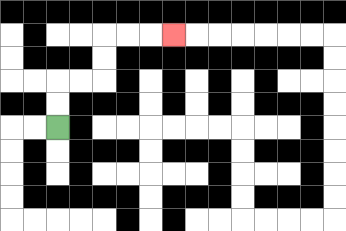{'start': '[2, 5]', 'end': '[7, 1]', 'path_directions': 'U,U,R,R,U,U,R,R,R', 'path_coordinates': '[[2, 5], [2, 4], [2, 3], [3, 3], [4, 3], [4, 2], [4, 1], [5, 1], [6, 1], [7, 1]]'}